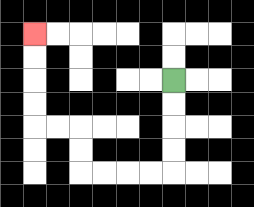{'start': '[7, 3]', 'end': '[1, 1]', 'path_directions': 'D,D,D,D,L,L,L,L,U,U,L,L,U,U,U,U', 'path_coordinates': '[[7, 3], [7, 4], [7, 5], [7, 6], [7, 7], [6, 7], [5, 7], [4, 7], [3, 7], [3, 6], [3, 5], [2, 5], [1, 5], [1, 4], [1, 3], [1, 2], [1, 1]]'}